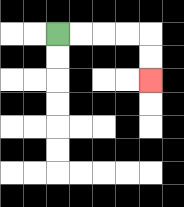{'start': '[2, 1]', 'end': '[6, 3]', 'path_directions': 'R,R,R,R,D,D', 'path_coordinates': '[[2, 1], [3, 1], [4, 1], [5, 1], [6, 1], [6, 2], [6, 3]]'}